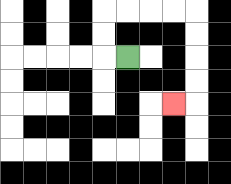{'start': '[5, 2]', 'end': '[7, 4]', 'path_directions': 'L,U,U,R,R,R,R,D,D,D,D,L', 'path_coordinates': '[[5, 2], [4, 2], [4, 1], [4, 0], [5, 0], [6, 0], [7, 0], [8, 0], [8, 1], [8, 2], [8, 3], [8, 4], [7, 4]]'}